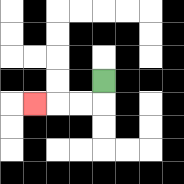{'start': '[4, 3]', 'end': '[1, 4]', 'path_directions': 'D,L,L,L', 'path_coordinates': '[[4, 3], [4, 4], [3, 4], [2, 4], [1, 4]]'}